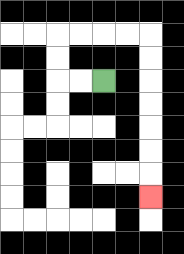{'start': '[4, 3]', 'end': '[6, 8]', 'path_directions': 'L,L,U,U,R,R,R,R,D,D,D,D,D,D,D', 'path_coordinates': '[[4, 3], [3, 3], [2, 3], [2, 2], [2, 1], [3, 1], [4, 1], [5, 1], [6, 1], [6, 2], [6, 3], [6, 4], [6, 5], [6, 6], [6, 7], [6, 8]]'}